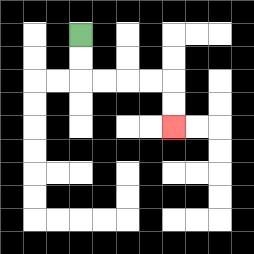{'start': '[3, 1]', 'end': '[7, 5]', 'path_directions': 'D,D,R,R,R,R,D,D', 'path_coordinates': '[[3, 1], [3, 2], [3, 3], [4, 3], [5, 3], [6, 3], [7, 3], [7, 4], [7, 5]]'}